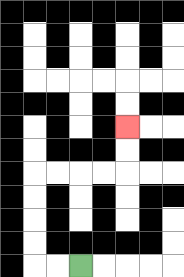{'start': '[3, 11]', 'end': '[5, 5]', 'path_directions': 'L,L,U,U,U,U,R,R,R,R,U,U', 'path_coordinates': '[[3, 11], [2, 11], [1, 11], [1, 10], [1, 9], [1, 8], [1, 7], [2, 7], [3, 7], [4, 7], [5, 7], [5, 6], [5, 5]]'}